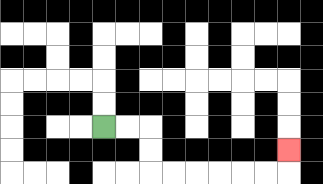{'start': '[4, 5]', 'end': '[12, 6]', 'path_directions': 'R,R,D,D,R,R,R,R,R,R,U', 'path_coordinates': '[[4, 5], [5, 5], [6, 5], [6, 6], [6, 7], [7, 7], [8, 7], [9, 7], [10, 7], [11, 7], [12, 7], [12, 6]]'}